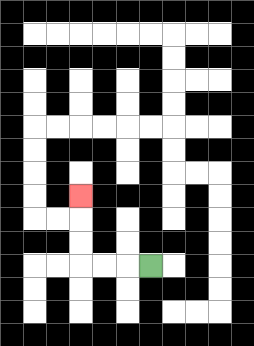{'start': '[6, 11]', 'end': '[3, 8]', 'path_directions': 'L,L,L,U,U,U', 'path_coordinates': '[[6, 11], [5, 11], [4, 11], [3, 11], [3, 10], [3, 9], [3, 8]]'}